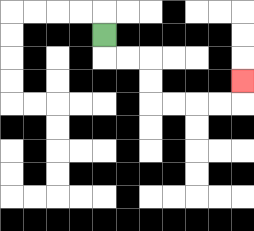{'start': '[4, 1]', 'end': '[10, 3]', 'path_directions': 'D,R,R,D,D,R,R,R,R,U', 'path_coordinates': '[[4, 1], [4, 2], [5, 2], [6, 2], [6, 3], [6, 4], [7, 4], [8, 4], [9, 4], [10, 4], [10, 3]]'}